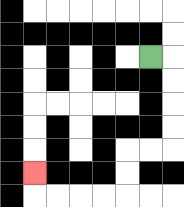{'start': '[6, 2]', 'end': '[1, 7]', 'path_directions': 'R,D,D,D,D,L,L,D,D,L,L,L,L,U', 'path_coordinates': '[[6, 2], [7, 2], [7, 3], [7, 4], [7, 5], [7, 6], [6, 6], [5, 6], [5, 7], [5, 8], [4, 8], [3, 8], [2, 8], [1, 8], [1, 7]]'}